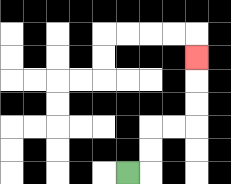{'start': '[5, 7]', 'end': '[8, 2]', 'path_directions': 'R,U,U,R,R,U,U,U', 'path_coordinates': '[[5, 7], [6, 7], [6, 6], [6, 5], [7, 5], [8, 5], [8, 4], [8, 3], [8, 2]]'}